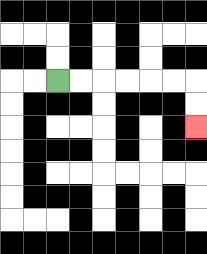{'start': '[2, 3]', 'end': '[8, 5]', 'path_directions': 'R,R,R,R,R,R,D,D', 'path_coordinates': '[[2, 3], [3, 3], [4, 3], [5, 3], [6, 3], [7, 3], [8, 3], [8, 4], [8, 5]]'}